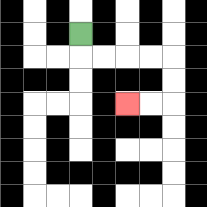{'start': '[3, 1]', 'end': '[5, 4]', 'path_directions': 'D,R,R,R,R,D,D,L,L', 'path_coordinates': '[[3, 1], [3, 2], [4, 2], [5, 2], [6, 2], [7, 2], [7, 3], [7, 4], [6, 4], [5, 4]]'}